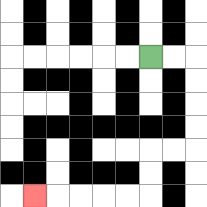{'start': '[6, 2]', 'end': '[1, 8]', 'path_directions': 'R,R,D,D,D,D,L,L,D,D,L,L,L,L,L', 'path_coordinates': '[[6, 2], [7, 2], [8, 2], [8, 3], [8, 4], [8, 5], [8, 6], [7, 6], [6, 6], [6, 7], [6, 8], [5, 8], [4, 8], [3, 8], [2, 8], [1, 8]]'}